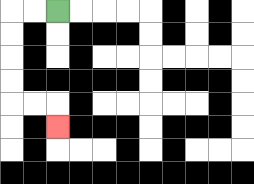{'start': '[2, 0]', 'end': '[2, 5]', 'path_directions': 'L,L,D,D,D,D,R,R,D', 'path_coordinates': '[[2, 0], [1, 0], [0, 0], [0, 1], [0, 2], [0, 3], [0, 4], [1, 4], [2, 4], [2, 5]]'}